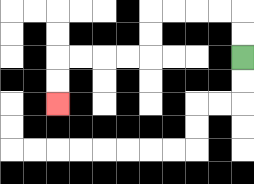{'start': '[10, 2]', 'end': '[2, 4]', 'path_directions': 'U,U,L,L,L,L,D,D,L,L,L,L,D,D', 'path_coordinates': '[[10, 2], [10, 1], [10, 0], [9, 0], [8, 0], [7, 0], [6, 0], [6, 1], [6, 2], [5, 2], [4, 2], [3, 2], [2, 2], [2, 3], [2, 4]]'}